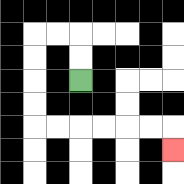{'start': '[3, 3]', 'end': '[7, 6]', 'path_directions': 'U,U,L,L,D,D,D,D,R,R,R,R,R,R,D', 'path_coordinates': '[[3, 3], [3, 2], [3, 1], [2, 1], [1, 1], [1, 2], [1, 3], [1, 4], [1, 5], [2, 5], [3, 5], [4, 5], [5, 5], [6, 5], [7, 5], [7, 6]]'}